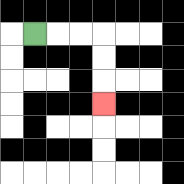{'start': '[1, 1]', 'end': '[4, 4]', 'path_directions': 'R,R,R,D,D,D', 'path_coordinates': '[[1, 1], [2, 1], [3, 1], [4, 1], [4, 2], [4, 3], [4, 4]]'}